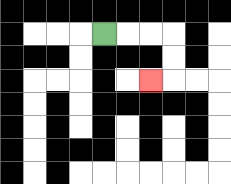{'start': '[4, 1]', 'end': '[6, 3]', 'path_directions': 'R,R,R,D,D,L', 'path_coordinates': '[[4, 1], [5, 1], [6, 1], [7, 1], [7, 2], [7, 3], [6, 3]]'}